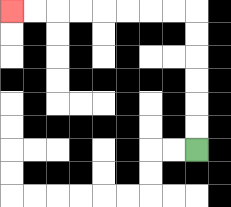{'start': '[8, 6]', 'end': '[0, 0]', 'path_directions': 'U,U,U,U,U,U,L,L,L,L,L,L,L,L', 'path_coordinates': '[[8, 6], [8, 5], [8, 4], [8, 3], [8, 2], [8, 1], [8, 0], [7, 0], [6, 0], [5, 0], [4, 0], [3, 0], [2, 0], [1, 0], [0, 0]]'}